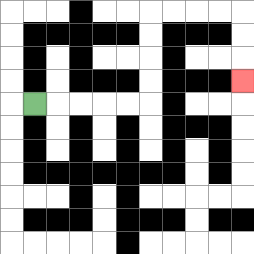{'start': '[1, 4]', 'end': '[10, 3]', 'path_directions': 'R,R,R,R,R,U,U,U,U,R,R,R,R,D,D,D', 'path_coordinates': '[[1, 4], [2, 4], [3, 4], [4, 4], [5, 4], [6, 4], [6, 3], [6, 2], [6, 1], [6, 0], [7, 0], [8, 0], [9, 0], [10, 0], [10, 1], [10, 2], [10, 3]]'}